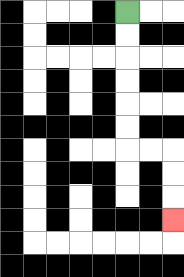{'start': '[5, 0]', 'end': '[7, 9]', 'path_directions': 'D,D,D,D,D,D,R,R,D,D,D', 'path_coordinates': '[[5, 0], [5, 1], [5, 2], [5, 3], [5, 4], [5, 5], [5, 6], [6, 6], [7, 6], [7, 7], [7, 8], [7, 9]]'}